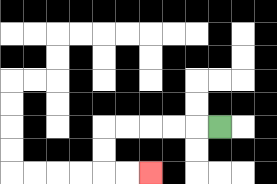{'start': '[9, 5]', 'end': '[6, 7]', 'path_directions': 'L,L,L,L,L,D,D,R,R', 'path_coordinates': '[[9, 5], [8, 5], [7, 5], [6, 5], [5, 5], [4, 5], [4, 6], [4, 7], [5, 7], [6, 7]]'}